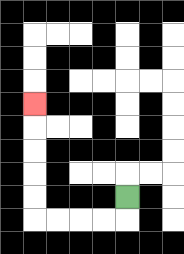{'start': '[5, 8]', 'end': '[1, 4]', 'path_directions': 'D,L,L,L,L,U,U,U,U,U', 'path_coordinates': '[[5, 8], [5, 9], [4, 9], [3, 9], [2, 9], [1, 9], [1, 8], [1, 7], [1, 6], [1, 5], [1, 4]]'}